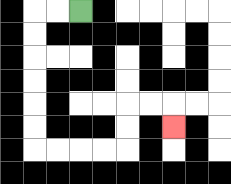{'start': '[3, 0]', 'end': '[7, 5]', 'path_directions': 'L,L,D,D,D,D,D,D,R,R,R,R,U,U,R,R,D', 'path_coordinates': '[[3, 0], [2, 0], [1, 0], [1, 1], [1, 2], [1, 3], [1, 4], [1, 5], [1, 6], [2, 6], [3, 6], [4, 6], [5, 6], [5, 5], [5, 4], [6, 4], [7, 4], [7, 5]]'}